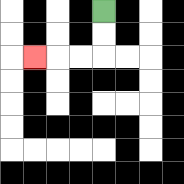{'start': '[4, 0]', 'end': '[1, 2]', 'path_directions': 'D,D,L,L,L', 'path_coordinates': '[[4, 0], [4, 1], [4, 2], [3, 2], [2, 2], [1, 2]]'}